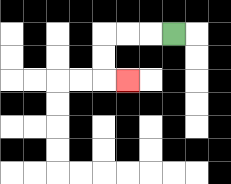{'start': '[7, 1]', 'end': '[5, 3]', 'path_directions': 'L,L,L,D,D,R', 'path_coordinates': '[[7, 1], [6, 1], [5, 1], [4, 1], [4, 2], [4, 3], [5, 3]]'}